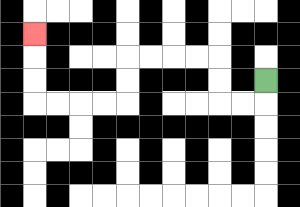{'start': '[11, 3]', 'end': '[1, 1]', 'path_directions': 'D,L,L,U,U,L,L,L,L,D,D,L,L,L,L,U,U,U', 'path_coordinates': '[[11, 3], [11, 4], [10, 4], [9, 4], [9, 3], [9, 2], [8, 2], [7, 2], [6, 2], [5, 2], [5, 3], [5, 4], [4, 4], [3, 4], [2, 4], [1, 4], [1, 3], [1, 2], [1, 1]]'}